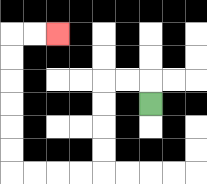{'start': '[6, 4]', 'end': '[2, 1]', 'path_directions': 'U,L,L,D,D,D,D,L,L,L,L,U,U,U,U,U,U,R,R', 'path_coordinates': '[[6, 4], [6, 3], [5, 3], [4, 3], [4, 4], [4, 5], [4, 6], [4, 7], [3, 7], [2, 7], [1, 7], [0, 7], [0, 6], [0, 5], [0, 4], [0, 3], [0, 2], [0, 1], [1, 1], [2, 1]]'}